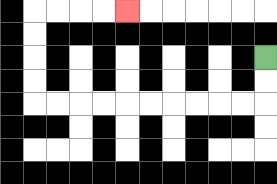{'start': '[11, 2]', 'end': '[5, 0]', 'path_directions': 'D,D,L,L,L,L,L,L,L,L,L,L,U,U,U,U,R,R,R,R', 'path_coordinates': '[[11, 2], [11, 3], [11, 4], [10, 4], [9, 4], [8, 4], [7, 4], [6, 4], [5, 4], [4, 4], [3, 4], [2, 4], [1, 4], [1, 3], [1, 2], [1, 1], [1, 0], [2, 0], [3, 0], [4, 0], [5, 0]]'}